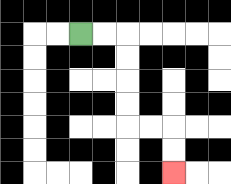{'start': '[3, 1]', 'end': '[7, 7]', 'path_directions': 'R,R,D,D,D,D,R,R,D,D', 'path_coordinates': '[[3, 1], [4, 1], [5, 1], [5, 2], [5, 3], [5, 4], [5, 5], [6, 5], [7, 5], [7, 6], [7, 7]]'}